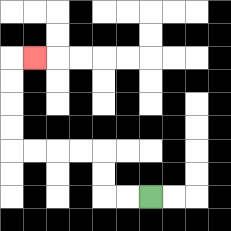{'start': '[6, 8]', 'end': '[1, 2]', 'path_directions': 'L,L,U,U,L,L,L,L,U,U,U,U,R', 'path_coordinates': '[[6, 8], [5, 8], [4, 8], [4, 7], [4, 6], [3, 6], [2, 6], [1, 6], [0, 6], [0, 5], [0, 4], [0, 3], [0, 2], [1, 2]]'}